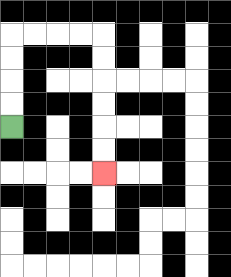{'start': '[0, 5]', 'end': '[4, 7]', 'path_directions': 'U,U,U,U,R,R,R,R,D,D,D,D,D,D', 'path_coordinates': '[[0, 5], [0, 4], [0, 3], [0, 2], [0, 1], [1, 1], [2, 1], [3, 1], [4, 1], [4, 2], [4, 3], [4, 4], [4, 5], [4, 6], [4, 7]]'}